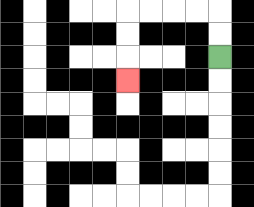{'start': '[9, 2]', 'end': '[5, 3]', 'path_directions': 'U,U,L,L,L,L,D,D,D', 'path_coordinates': '[[9, 2], [9, 1], [9, 0], [8, 0], [7, 0], [6, 0], [5, 0], [5, 1], [5, 2], [5, 3]]'}